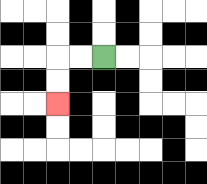{'start': '[4, 2]', 'end': '[2, 4]', 'path_directions': 'L,L,D,D', 'path_coordinates': '[[4, 2], [3, 2], [2, 2], [2, 3], [2, 4]]'}